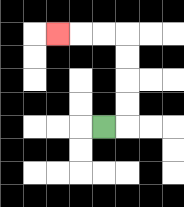{'start': '[4, 5]', 'end': '[2, 1]', 'path_directions': 'R,U,U,U,U,L,L,L', 'path_coordinates': '[[4, 5], [5, 5], [5, 4], [5, 3], [5, 2], [5, 1], [4, 1], [3, 1], [2, 1]]'}